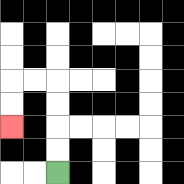{'start': '[2, 7]', 'end': '[0, 5]', 'path_directions': 'U,U,U,U,L,L,D,D', 'path_coordinates': '[[2, 7], [2, 6], [2, 5], [2, 4], [2, 3], [1, 3], [0, 3], [0, 4], [0, 5]]'}